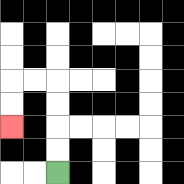{'start': '[2, 7]', 'end': '[0, 5]', 'path_directions': 'U,U,U,U,L,L,D,D', 'path_coordinates': '[[2, 7], [2, 6], [2, 5], [2, 4], [2, 3], [1, 3], [0, 3], [0, 4], [0, 5]]'}